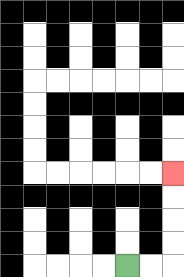{'start': '[5, 11]', 'end': '[7, 7]', 'path_directions': 'R,R,U,U,U,U', 'path_coordinates': '[[5, 11], [6, 11], [7, 11], [7, 10], [7, 9], [7, 8], [7, 7]]'}